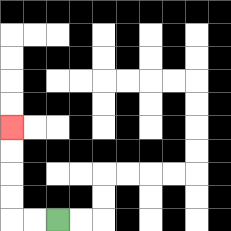{'start': '[2, 9]', 'end': '[0, 5]', 'path_directions': 'L,L,U,U,U,U', 'path_coordinates': '[[2, 9], [1, 9], [0, 9], [0, 8], [0, 7], [0, 6], [0, 5]]'}